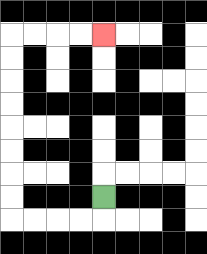{'start': '[4, 8]', 'end': '[4, 1]', 'path_directions': 'D,L,L,L,L,U,U,U,U,U,U,U,U,R,R,R,R', 'path_coordinates': '[[4, 8], [4, 9], [3, 9], [2, 9], [1, 9], [0, 9], [0, 8], [0, 7], [0, 6], [0, 5], [0, 4], [0, 3], [0, 2], [0, 1], [1, 1], [2, 1], [3, 1], [4, 1]]'}